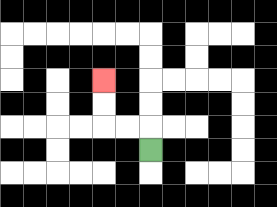{'start': '[6, 6]', 'end': '[4, 3]', 'path_directions': 'U,L,L,U,U', 'path_coordinates': '[[6, 6], [6, 5], [5, 5], [4, 5], [4, 4], [4, 3]]'}